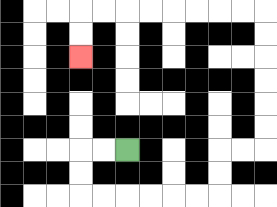{'start': '[5, 6]', 'end': '[3, 2]', 'path_directions': 'L,L,D,D,R,R,R,R,R,R,U,U,R,R,U,U,U,U,U,U,L,L,L,L,L,L,L,L,D,D', 'path_coordinates': '[[5, 6], [4, 6], [3, 6], [3, 7], [3, 8], [4, 8], [5, 8], [6, 8], [7, 8], [8, 8], [9, 8], [9, 7], [9, 6], [10, 6], [11, 6], [11, 5], [11, 4], [11, 3], [11, 2], [11, 1], [11, 0], [10, 0], [9, 0], [8, 0], [7, 0], [6, 0], [5, 0], [4, 0], [3, 0], [3, 1], [3, 2]]'}